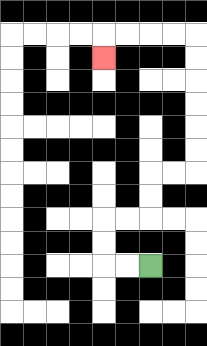{'start': '[6, 11]', 'end': '[4, 2]', 'path_directions': 'L,L,U,U,R,R,U,U,R,R,U,U,U,U,U,U,L,L,L,L,D', 'path_coordinates': '[[6, 11], [5, 11], [4, 11], [4, 10], [4, 9], [5, 9], [6, 9], [6, 8], [6, 7], [7, 7], [8, 7], [8, 6], [8, 5], [8, 4], [8, 3], [8, 2], [8, 1], [7, 1], [6, 1], [5, 1], [4, 1], [4, 2]]'}